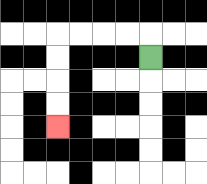{'start': '[6, 2]', 'end': '[2, 5]', 'path_directions': 'U,L,L,L,L,D,D,D,D', 'path_coordinates': '[[6, 2], [6, 1], [5, 1], [4, 1], [3, 1], [2, 1], [2, 2], [2, 3], [2, 4], [2, 5]]'}